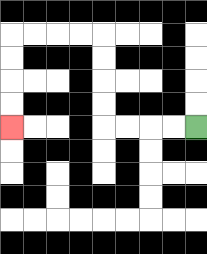{'start': '[8, 5]', 'end': '[0, 5]', 'path_directions': 'L,L,L,L,U,U,U,U,L,L,L,L,D,D,D,D', 'path_coordinates': '[[8, 5], [7, 5], [6, 5], [5, 5], [4, 5], [4, 4], [4, 3], [4, 2], [4, 1], [3, 1], [2, 1], [1, 1], [0, 1], [0, 2], [0, 3], [0, 4], [0, 5]]'}